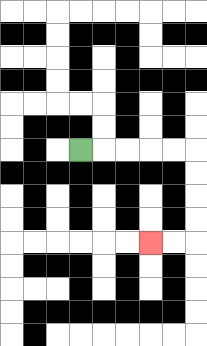{'start': '[3, 6]', 'end': '[6, 10]', 'path_directions': 'R,R,R,R,R,D,D,D,D,L,L', 'path_coordinates': '[[3, 6], [4, 6], [5, 6], [6, 6], [7, 6], [8, 6], [8, 7], [8, 8], [8, 9], [8, 10], [7, 10], [6, 10]]'}